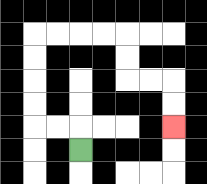{'start': '[3, 6]', 'end': '[7, 5]', 'path_directions': 'U,L,L,U,U,U,U,R,R,R,R,D,D,R,R,D,D', 'path_coordinates': '[[3, 6], [3, 5], [2, 5], [1, 5], [1, 4], [1, 3], [1, 2], [1, 1], [2, 1], [3, 1], [4, 1], [5, 1], [5, 2], [5, 3], [6, 3], [7, 3], [7, 4], [7, 5]]'}